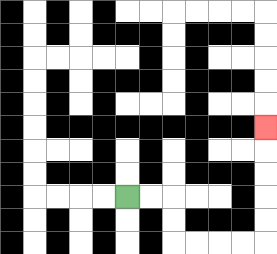{'start': '[5, 8]', 'end': '[11, 5]', 'path_directions': 'R,R,D,D,R,R,R,R,U,U,U,U,U', 'path_coordinates': '[[5, 8], [6, 8], [7, 8], [7, 9], [7, 10], [8, 10], [9, 10], [10, 10], [11, 10], [11, 9], [11, 8], [11, 7], [11, 6], [11, 5]]'}